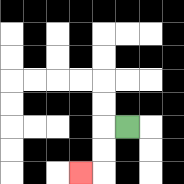{'start': '[5, 5]', 'end': '[3, 7]', 'path_directions': 'L,D,D,L', 'path_coordinates': '[[5, 5], [4, 5], [4, 6], [4, 7], [3, 7]]'}